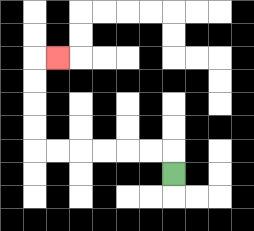{'start': '[7, 7]', 'end': '[2, 2]', 'path_directions': 'U,L,L,L,L,L,L,U,U,U,U,R', 'path_coordinates': '[[7, 7], [7, 6], [6, 6], [5, 6], [4, 6], [3, 6], [2, 6], [1, 6], [1, 5], [1, 4], [1, 3], [1, 2], [2, 2]]'}